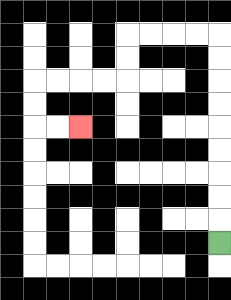{'start': '[9, 10]', 'end': '[3, 5]', 'path_directions': 'U,U,U,U,U,U,U,U,U,L,L,L,L,D,D,L,L,L,L,D,D,R,R', 'path_coordinates': '[[9, 10], [9, 9], [9, 8], [9, 7], [9, 6], [9, 5], [9, 4], [9, 3], [9, 2], [9, 1], [8, 1], [7, 1], [6, 1], [5, 1], [5, 2], [5, 3], [4, 3], [3, 3], [2, 3], [1, 3], [1, 4], [1, 5], [2, 5], [3, 5]]'}